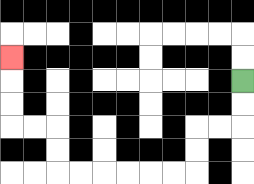{'start': '[10, 3]', 'end': '[0, 2]', 'path_directions': 'D,D,L,L,D,D,L,L,L,L,L,L,U,U,L,L,U,U,U', 'path_coordinates': '[[10, 3], [10, 4], [10, 5], [9, 5], [8, 5], [8, 6], [8, 7], [7, 7], [6, 7], [5, 7], [4, 7], [3, 7], [2, 7], [2, 6], [2, 5], [1, 5], [0, 5], [0, 4], [0, 3], [0, 2]]'}